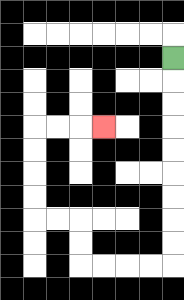{'start': '[7, 2]', 'end': '[4, 5]', 'path_directions': 'D,D,D,D,D,D,D,D,D,L,L,L,L,U,U,L,L,U,U,U,U,R,R,R', 'path_coordinates': '[[7, 2], [7, 3], [7, 4], [7, 5], [7, 6], [7, 7], [7, 8], [7, 9], [7, 10], [7, 11], [6, 11], [5, 11], [4, 11], [3, 11], [3, 10], [3, 9], [2, 9], [1, 9], [1, 8], [1, 7], [1, 6], [1, 5], [2, 5], [3, 5], [4, 5]]'}